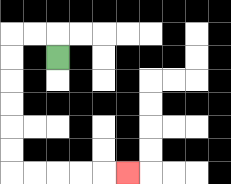{'start': '[2, 2]', 'end': '[5, 7]', 'path_directions': 'U,L,L,D,D,D,D,D,D,R,R,R,R,R', 'path_coordinates': '[[2, 2], [2, 1], [1, 1], [0, 1], [0, 2], [0, 3], [0, 4], [0, 5], [0, 6], [0, 7], [1, 7], [2, 7], [3, 7], [4, 7], [5, 7]]'}